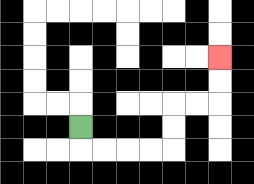{'start': '[3, 5]', 'end': '[9, 2]', 'path_directions': 'D,R,R,R,R,U,U,R,R,U,U', 'path_coordinates': '[[3, 5], [3, 6], [4, 6], [5, 6], [6, 6], [7, 6], [7, 5], [7, 4], [8, 4], [9, 4], [9, 3], [9, 2]]'}